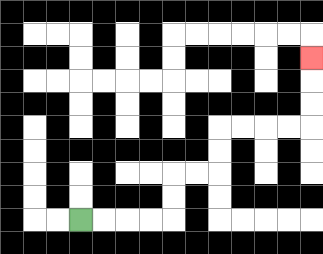{'start': '[3, 9]', 'end': '[13, 2]', 'path_directions': 'R,R,R,R,U,U,R,R,U,U,R,R,R,R,U,U,U', 'path_coordinates': '[[3, 9], [4, 9], [5, 9], [6, 9], [7, 9], [7, 8], [7, 7], [8, 7], [9, 7], [9, 6], [9, 5], [10, 5], [11, 5], [12, 5], [13, 5], [13, 4], [13, 3], [13, 2]]'}